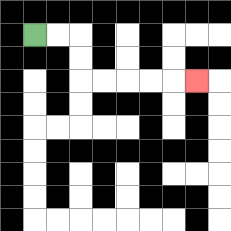{'start': '[1, 1]', 'end': '[8, 3]', 'path_directions': 'R,R,D,D,R,R,R,R,R', 'path_coordinates': '[[1, 1], [2, 1], [3, 1], [3, 2], [3, 3], [4, 3], [5, 3], [6, 3], [7, 3], [8, 3]]'}